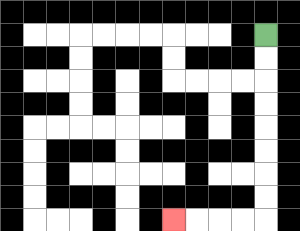{'start': '[11, 1]', 'end': '[7, 9]', 'path_directions': 'D,D,D,D,D,D,D,D,L,L,L,L', 'path_coordinates': '[[11, 1], [11, 2], [11, 3], [11, 4], [11, 5], [11, 6], [11, 7], [11, 8], [11, 9], [10, 9], [9, 9], [8, 9], [7, 9]]'}